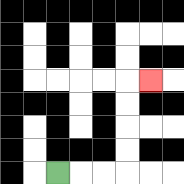{'start': '[2, 7]', 'end': '[6, 3]', 'path_directions': 'R,R,R,U,U,U,U,R', 'path_coordinates': '[[2, 7], [3, 7], [4, 7], [5, 7], [5, 6], [5, 5], [5, 4], [5, 3], [6, 3]]'}